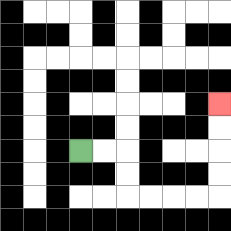{'start': '[3, 6]', 'end': '[9, 4]', 'path_directions': 'R,R,D,D,R,R,R,R,U,U,U,U', 'path_coordinates': '[[3, 6], [4, 6], [5, 6], [5, 7], [5, 8], [6, 8], [7, 8], [8, 8], [9, 8], [9, 7], [9, 6], [9, 5], [9, 4]]'}